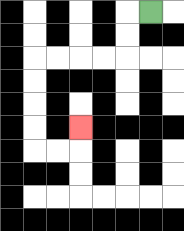{'start': '[6, 0]', 'end': '[3, 5]', 'path_directions': 'L,D,D,L,L,L,L,D,D,D,D,R,R,U', 'path_coordinates': '[[6, 0], [5, 0], [5, 1], [5, 2], [4, 2], [3, 2], [2, 2], [1, 2], [1, 3], [1, 4], [1, 5], [1, 6], [2, 6], [3, 6], [3, 5]]'}